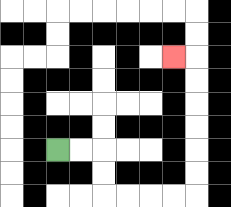{'start': '[2, 6]', 'end': '[7, 2]', 'path_directions': 'R,R,D,D,R,R,R,R,U,U,U,U,U,U,L', 'path_coordinates': '[[2, 6], [3, 6], [4, 6], [4, 7], [4, 8], [5, 8], [6, 8], [7, 8], [8, 8], [8, 7], [8, 6], [8, 5], [8, 4], [8, 3], [8, 2], [7, 2]]'}